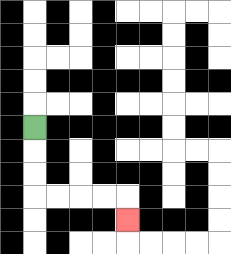{'start': '[1, 5]', 'end': '[5, 9]', 'path_directions': 'D,D,D,R,R,R,R,D', 'path_coordinates': '[[1, 5], [1, 6], [1, 7], [1, 8], [2, 8], [3, 8], [4, 8], [5, 8], [5, 9]]'}